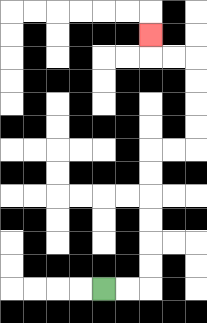{'start': '[4, 12]', 'end': '[6, 1]', 'path_directions': 'R,R,U,U,U,U,U,U,R,R,U,U,U,U,L,L,U', 'path_coordinates': '[[4, 12], [5, 12], [6, 12], [6, 11], [6, 10], [6, 9], [6, 8], [6, 7], [6, 6], [7, 6], [8, 6], [8, 5], [8, 4], [8, 3], [8, 2], [7, 2], [6, 2], [6, 1]]'}